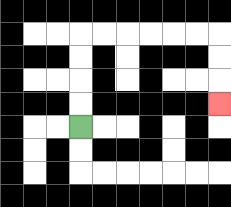{'start': '[3, 5]', 'end': '[9, 4]', 'path_directions': 'U,U,U,U,R,R,R,R,R,R,D,D,D', 'path_coordinates': '[[3, 5], [3, 4], [3, 3], [3, 2], [3, 1], [4, 1], [5, 1], [6, 1], [7, 1], [8, 1], [9, 1], [9, 2], [9, 3], [9, 4]]'}